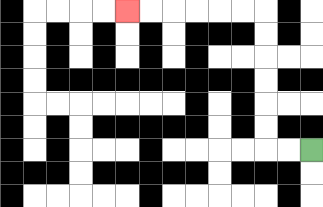{'start': '[13, 6]', 'end': '[5, 0]', 'path_directions': 'L,L,U,U,U,U,U,U,L,L,L,L,L,L', 'path_coordinates': '[[13, 6], [12, 6], [11, 6], [11, 5], [11, 4], [11, 3], [11, 2], [11, 1], [11, 0], [10, 0], [9, 0], [8, 0], [7, 0], [6, 0], [5, 0]]'}